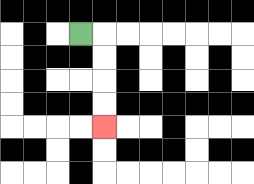{'start': '[3, 1]', 'end': '[4, 5]', 'path_directions': 'R,D,D,D,D', 'path_coordinates': '[[3, 1], [4, 1], [4, 2], [4, 3], [4, 4], [4, 5]]'}